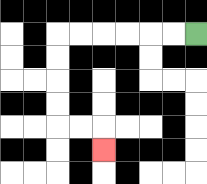{'start': '[8, 1]', 'end': '[4, 6]', 'path_directions': 'L,L,L,L,L,L,D,D,D,D,R,R,D', 'path_coordinates': '[[8, 1], [7, 1], [6, 1], [5, 1], [4, 1], [3, 1], [2, 1], [2, 2], [2, 3], [2, 4], [2, 5], [3, 5], [4, 5], [4, 6]]'}